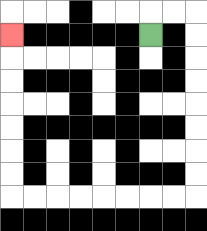{'start': '[6, 1]', 'end': '[0, 1]', 'path_directions': 'U,R,R,D,D,D,D,D,D,D,D,L,L,L,L,L,L,L,L,U,U,U,U,U,U,U', 'path_coordinates': '[[6, 1], [6, 0], [7, 0], [8, 0], [8, 1], [8, 2], [8, 3], [8, 4], [8, 5], [8, 6], [8, 7], [8, 8], [7, 8], [6, 8], [5, 8], [4, 8], [3, 8], [2, 8], [1, 8], [0, 8], [0, 7], [0, 6], [0, 5], [0, 4], [0, 3], [0, 2], [0, 1]]'}